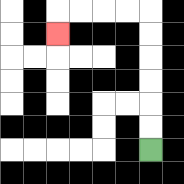{'start': '[6, 6]', 'end': '[2, 1]', 'path_directions': 'U,U,U,U,U,U,L,L,L,L,D', 'path_coordinates': '[[6, 6], [6, 5], [6, 4], [6, 3], [6, 2], [6, 1], [6, 0], [5, 0], [4, 0], [3, 0], [2, 0], [2, 1]]'}